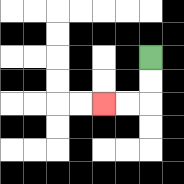{'start': '[6, 2]', 'end': '[4, 4]', 'path_directions': 'D,D,L,L', 'path_coordinates': '[[6, 2], [6, 3], [6, 4], [5, 4], [4, 4]]'}